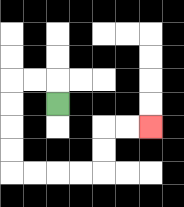{'start': '[2, 4]', 'end': '[6, 5]', 'path_directions': 'U,L,L,D,D,D,D,R,R,R,R,U,U,R,R', 'path_coordinates': '[[2, 4], [2, 3], [1, 3], [0, 3], [0, 4], [0, 5], [0, 6], [0, 7], [1, 7], [2, 7], [3, 7], [4, 7], [4, 6], [4, 5], [5, 5], [6, 5]]'}